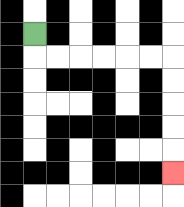{'start': '[1, 1]', 'end': '[7, 7]', 'path_directions': 'D,R,R,R,R,R,R,D,D,D,D,D', 'path_coordinates': '[[1, 1], [1, 2], [2, 2], [3, 2], [4, 2], [5, 2], [6, 2], [7, 2], [7, 3], [7, 4], [7, 5], [7, 6], [7, 7]]'}